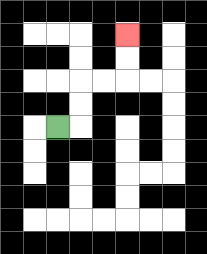{'start': '[2, 5]', 'end': '[5, 1]', 'path_directions': 'R,U,U,R,R,U,U', 'path_coordinates': '[[2, 5], [3, 5], [3, 4], [3, 3], [4, 3], [5, 3], [5, 2], [5, 1]]'}